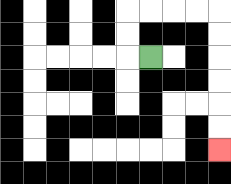{'start': '[6, 2]', 'end': '[9, 6]', 'path_directions': 'L,U,U,R,R,R,R,D,D,D,D,D,D', 'path_coordinates': '[[6, 2], [5, 2], [5, 1], [5, 0], [6, 0], [7, 0], [8, 0], [9, 0], [9, 1], [9, 2], [9, 3], [9, 4], [9, 5], [9, 6]]'}